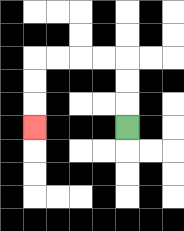{'start': '[5, 5]', 'end': '[1, 5]', 'path_directions': 'U,U,U,L,L,L,L,D,D,D', 'path_coordinates': '[[5, 5], [5, 4], [5, 3], [5, 2], [4, 2], [3, 2], [2, 2], [1, 2], [1, 3], [1, 4], [1, 5]]'}